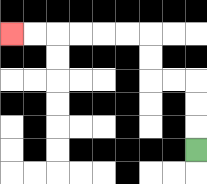{'start': '[8, 6]', 'end': '[0, 1]', 'path_directions': 'U,U,U,L,L,U,U,L,L,L,L,L,L', 'path_coordinates': '[[8, 6], [8, 5], [8, 4], [8, 3], [7, 3], [6, 3], [6, 2], [6, 1], [5, 1], [4, 1], [3, 1], [2, 1], [1, 1], [0, 1]]'}